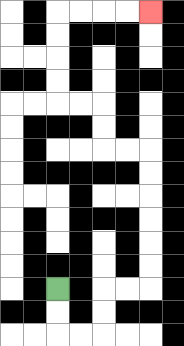{'start': '[2, 12]', 'end': '[6, 0]', 'path_directions': 'D,D,R,R,U,U,R,R,U,U,U,U,U,U,L,L,U,U,L,L,U,U,U,U,R,R,R,R', 'path_coordinates': '[[2, 12], [2, 13], [2, 14], [3, 14], [4, 14], [4, 13], [4, 12], [5, 12], [6, 12], [6, 11], [6, 10], [6, 9], [6, 8], [6, 7], [6, 6], [5, 6], [4, 6], [4, 5], [4, 4], [3, 4], [2, 4], [2, 3], [2, 2], [2, 1], [2, 0], [3, 0], [4, 0], [5, 0], [6, 0]]'}